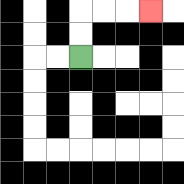{'start': '[3, 2]', 'end': '[6, 0]', 'path_directions': 'U,U,R,R,R', 'path_coordinates': '[[3, 2], [3, 1], [3, 0], [4, 0], [5, 0], [6, 0]]'}